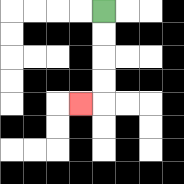{'start': '[4, 0]', 'end': '[3, 4]', 'path_directions': 'D,D,D,D,L', 'path_coordinates': '[[4, 0], [4, 1], [4, 2], [4, 3], [4, 4], [3, 4]]'}